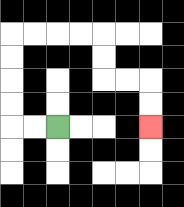{'start': '[2, 5]', 'end': '[6, 5]', 'path_directions': 'L,L,U,U,U,U,R,R,R,R,D,D,R,R,D,D', 'path_coordinates': '[[2, 5], [1, 5], [0, 5], [0, 4], [0, 3], [0, 2], [0, 1], [1, 1], [2, 1], [3, 1], [4, 1], [4, 2], [4, 3], [5, 3], [6, 3], [6, 4], [6, 5]]'}